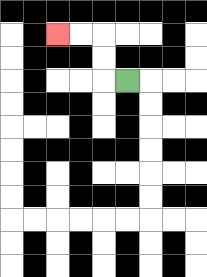{'start': '[5, 3]', 'end': '[2, 1]', 'path_directions': 'L,U,U,L,L', 'path_coordinates': '[[5, 3], [4, 3], [4, 2], [4, 1], [3, 1], [2, 1]]'}